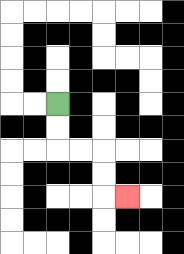{'start': '[2, 4]', 'end': '[5, 8]', 'path_directions': 'D,D,R,R,D,D,R', 'path_coordinates': '[[2, 4], [2, 5], [2, 6], [3, 6], [4, 6], [4, 7], [4, 8], [5, 8]]'}